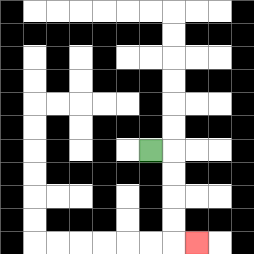{'start': '[6, 6]', 'end': '[8, 10]', 'path_directions': 'R,D,D,D,D,R', 'path_coordinates': '[[6, 6], [7, 6], [7, 7], [7, 8], [7, 9], [7, 10], [8, 10]]'}